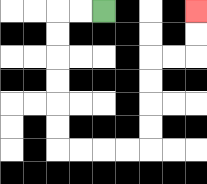{'start': '[4, 0]', 'end': '[8, 0]', 'path_directions': 'L,L,D,D,D,D,D,D,R,R,R,R,U,U,U,U,R,R,U,U', 'path_coordinates': '[[4, 0], [3, 0], [2, 0], [2, 1], [2, 2], [2, 3], [2, 4], [2, 5], [2, 6], [3, 6], [4, 6], [5, 6], [6, 6], [6, 5], [6, 4], [6, 3], [6, 2], [7, 2], [8, 2], [8, 1], [8, 0]]'}